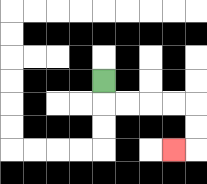{'start': '[4, 3]', 'end': '[7, 6]', 'path_directions': 'D,R,R,R,R,D,D,L', 'path_coordinates': '[[4, 3], [4, 4], [5, 4], [6, 4], [7, 4], [8, 4], [8, 5], [8, 6], [7, 6]]'}